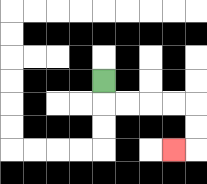{'start': '[4, 3]', 'end': '[7, 6]', 'path_directions': 'D,R,R,R,R,D,D,L', 'path_coordinates': '[[4, 3], [4, 4], [5, 4], [6, 4], [7, 4], [8, 4], [8, 5], [8, 6], [7, 6]]'}